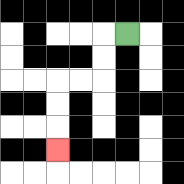{'start': '[5, 1]', 'end': '[2, 6]', 'path_directions': 'L,D,D,L,L,D,D,D', 'path_coordinates': '[[5, 1], [4, 1], [4, 2], [4, 3], [3, 3], [2, 3], [2, 4], [2, 5], [2, 6]]'}